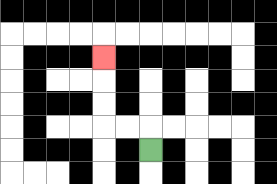{'start': '[6, 6]', 'end': '[4, 2]', 'path_directions': 'U,L,L,U,U,U', 'path_coordinates': '[[6, 6], [6, 5], [5, 5], [4, 5], [4, 4], [4, 3], [4, 2]]'}